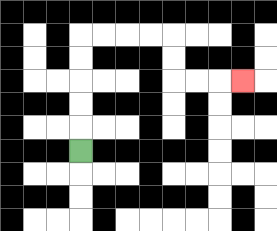{'start': '[3, 6]', 'end': '[10, 3]', 'path_directions': 'U,U,U,U,U,R,R,R,R,D,D,R,R,R', 'path_coordinates': '[[3, 6], [3, 5], [3, 4], [3, 3], [3, 2], [3, 1], [4, 1], [5, 1], [6, 1], [7, 1], [7, 2], [7, 3], [8, 3], [9, 3], [10, 3]]'}